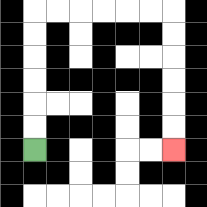{'start': '[1, 6]', 'end': '[7, 6]', 'path_directions': 'U,U,U,U,U,U,R,R,R,R,R,R,D,D,D,D,D,D', 'path_coordinates': '[[1, 6], [1, 5], [1, 4], [1, 3], [1, 2], [1, 1], [1, 0], [2, 0], [3, 0], [4, 0], [5, 0], [6, 0], [7, 0], [7, 1], [7, 2], [7, 3], [7, 4], [7, 5], [7, 6]]'}